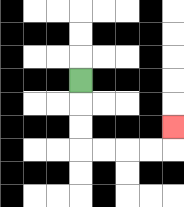{'start': '[3, 3]', 'end': '[7, 5]', 'path_directions': 'D,D,D,R,R,R,R,U', 'path_coordinates': '[[3, 3], [3, 4], [3, 5], [3, 6], [4, 6], [5, 6], [6, 6], [7, 6], [7, 5]]'}